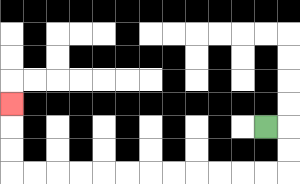{'start': '[11, 5]', 'end': '[0, 4]', 'path_directions': 'R,D,D,L,L,L,L,L,L,L,L,L,L,L,L,U,U,U', 'path_coordinates': '[[11, 5], [12, 5], [12, 6], [12, 7], [11, 7], [10, 7], [9, 7], [8, 7], [7, 7], [6, 7], [5, 7], [4, 7], [3, 7], [2, 7], [1, 7], [0, 7], [0, 6], [0, 5], [0, 4]]'}